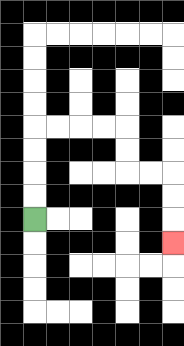{'start': '[1, 9]', 'end': '[7, 10]', 'path_directions': 'U,U,U,U,R,R,R,R,D,D,R,R,D,D,D', 'path_coordinates': '[[1, 9], [1, 8], [1, 7], [1, 6], [1, 5], [2, 5], [3, 5], [4, 5], [5, 5], [5, 6], [5, 7], [6, 7], [7, 7], [7, 8], [7, 9], [7, 10]]'}